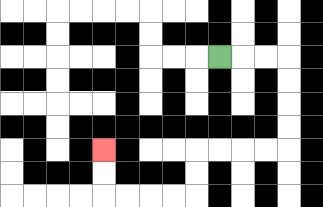{'start': '[9, 2]', 'end': '[4, 6]', 'path_directions': 'R,R,R,D,D,D,D,L,L,L,L,D,D,L,L,L,L,U,U', 'path_coordinates': '[[9, 2], [10, 2], [11, 2], [12, 2], [12, 3], [12, 4], [12, 5], [12, 6], [11, 6], [10, 6], [9, 6], [8, 6], [8, 7], [8, 8], [7, 8], [6, 8], [5, 8], [4, 8], [4, 7], [4, 6]]'}